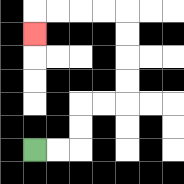{'start': '[1, 6]', 'end': '[1, 1]', 'path_directions': 'R,R,U,U,R,R,U,U,U,U,L,L,L,L,D', 'path_coordinates': '[[1, 6], [2, 6], [3, 6], [3, 5], [3, 4], [4, 4], [5, 4], [5, 3], [5, 2], [5, 1], [5, 0], [4, 0], [3, 0], [2, 0], [1, 0], [1, 1]]'}